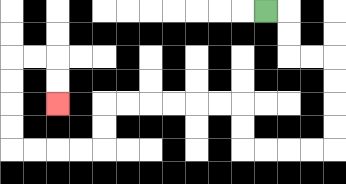{'start': '[11, 0]', 'end': '[2, 4]', 'path_directions': 'R,D,D,R,R,D,D,D,D,L,L,L,L,U,U,L,L,L,L,L,L,D,D,L,L,L,L,U,U,U,U,R,R,D,D', 'path_coordinates': '[[11, 0], [12, 0], [12, 1], [12, 2], [13, 2], [14, 2], [14, 3], [14, 4], [14, 5], [14, 6], [13, 6], [12, 6], [11, 6], [10, 6], [10, 5], [10, 4], [9, 4], [8, 4], [7, 4], [6, 4], [5, 4], [4, 4], [4, 5], [4, 6], [3, 6], [2, 6], [1, 6], [0, 6], [0, 5], [0, 4], [0, 3], [0, 2], [1, 2], [2, 2], [2, 3], [2, 4]]'}